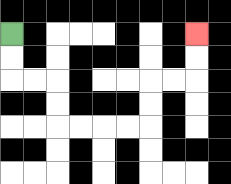{'start': '[0, 1]', 'end': '[8, 1]', 'path_directions': 'D,D,R,R,D,D,R,R,R,R,U,U,R,R,U,U', 'path_coordinates': '[[0, 1], [0, 2], [0, 3], [1, 3], [2, 3], [2, 4], [2, 5], [3, 5], [4, 5], [5, 5], [6, 5], [6, 4], [6, 3], [7, 3], [8, 3], [8, 2], [8, 1]]'}